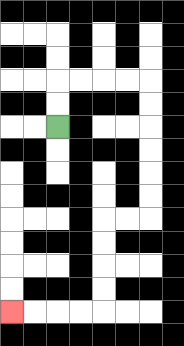{'start': '[2, 5]', 'end': '[0, 13]', 'path_directions': 'U,U,R,R,R,R,D,D,D,D,D,D,L,L,D,D,D,D,L,L,L,L', 'path_coordinates': '[[2, 5], [2, 4], [2, 3], [3, 3], [4, 3], [5, 3], [6, 3], [6, 4], [6, 5], [6, 6], [6, 7], [6, 8], [6, 9], [5, 9], [4, 9], [4, 10], [4, 11], [4, 12], [4, 13], [3, 13], [2, 13], [1, 13], [0, 13]]'}